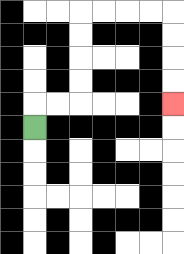{'start': '[1, 5]', 'end': '[7, 4]', 'path_directions': 'U,R,R,U,U,U,U,R,R,R,R,D,D,D,D', 'path_coordinates': '[[1, 5], [1, 4], [2, 4], [3, 4], [3, 3], [3, 2], [3, 1], [3, 0], [4, 0], [5, 0], [6, 0], [7, 0], [7, 1], [7, 2], [7, 3], [7, 4]]'}